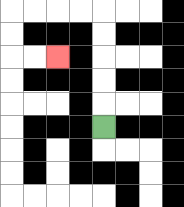{'start': '[4, 5]', 'end': '[2, 2]', 'path_directions': 'U,U,U,U,U,L,L,L,L,D,D,R,R', 'path_coordinates': '[[4, 5], [4, 4], [4, 3], [4, 2], [4, 1], [4, 0], [3, 0], [2, 0], [1, 0], [0, 0], [0, 1], [0, 2], [1, 2], [2, 2]]'}